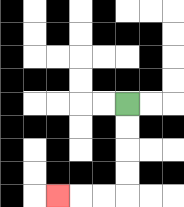{'start': '[5, 4]', 'end': '[2, 8]', 'path_directions': 'D,D,D,D,L,L,L', 'path_coordinates': '[[5, 4], [5, 5], [5, 6], [5, 7], [5, 8], [4, 8], [3, 8], [2, 8]]'}